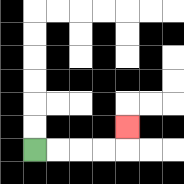{'start': '[1, 6]', 'end': '[5, 5]', 'path_directions': 'R,R,R,R,U', 'path_coordinates': '[[1, 6], [2, 6], [3, 6], [4, 6], [5, 6], [5, 5]]'}